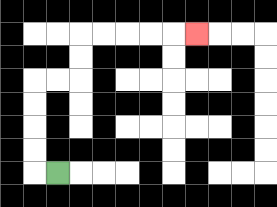{'start': '[2, 7]', 'end': '[8, 1]', 'path_directions': 'L,U,U,U,U,R,R,U,U,R,R,R,R,R', 'path_coordinates': '[[2, 7], [1, 7], [1, 6], [1, 5], [1, 4], [1, 3], [2, 3], [3, 3], [3, 2], [3, 1], [4, 1], [5, 1], [6, 1], [7, 1], [8, 1]]'}